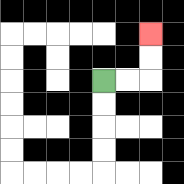{'start': '[4, 3]', 'end': '[6, 1]', 'path_directions': 'R,R,U,U', 'path_coordinates': '[[4, 3], [5, 3], [6, 3], [6, 2], [6, 1]]'}